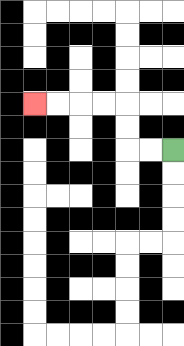{'start': '[7, 6]', 'end': '[1, 4]', 'path_directions': 'L,L,U,U,L,L,L,L', 'path_coordinates': '[[7, 6], [6, 6], [5, 6], [5, 5], [5, 4], [4, 4], [3, 4], [2, 4], [1, 4]]'}